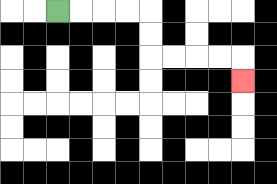{'start': '[2, 0]', 'end': '[10, 3]', 'path_directions': 'R,R,R,R,D,D,R,R,R,R,D', 'path_coordinates': '[[2, 0], [3, 0], [4, 0], [5, 0], [6, 0], [6, 1], [6, 2], [7, 2], [8, 2], [9, 2], [10, 2], [10, 3]]'}